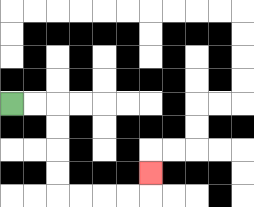{'start': '[0, 4]', 'end': '[6, 7]', 'path_directions': 'R,R,D,D,D,D,R,R,R,R,U', 'path_coordinates': '[[0, 4], [1, 4], [2, 4], [2, 5], [2, 6], [2, 7], [2, 8], [3, 8], [4, 8], [5, 8], [6, 8], [6, 7]]'}